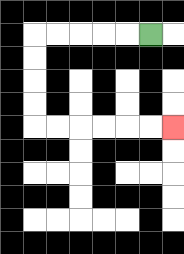{'start': '[6, 1]', 'end': '[7, 5]', 'path_directions': 'L,L,L,L,L,D,D,D,D,R,R,R,R,R,R', 'path_coordinates': '[[6, 1], [5, 1], [4, 1], [3, 1], [2, 1], [1, 1], [1, 2], [1, 3], [1, 4], [1, 5], [2, 5], [3, 5], [4, 5], [5, 5], [6, 5], [7, 5]]'}